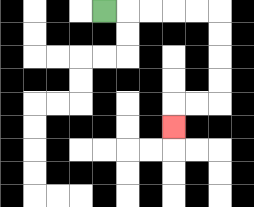{'start': '[4, 0]', 'end': '[7, 5]', 'path_directions': 'R,R,R,R,R,D,D,D,D,L,L,D', 'path_coordinates': '[[4, 0], [5, 0], [6, 0], [7, 0], [8, 0], [9, 0], [9, 1], [9, 2], [9, 3], [9, 4], [8, 4], [7, 4], [7, 5]]'}